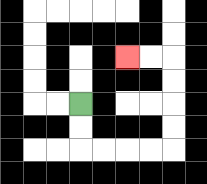{'start': '[3, 4]', 'end': '[5, 2]', 'path_directions': 'D,D,R,R,R,R,U,U,U,U,L,L', 'path_coordinates': '[[3, 4], [3, 5], [3, 6], [4, 6], [5, 6], [6, 6], [7, 6], [7, 5], [7, 4], [7, 3], [7, 2], [6, 2], [5, 2]]'}